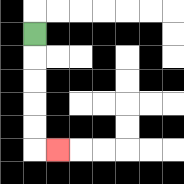{'start': '[1, 1]', 'end': '[2, 6]', 'path_directions': 'D,D,D,D,D,R', 'path_coordinates': '[[1, 1], [1, 2], [1, 3], [1, 4], [1, 5], [1, 6], [2, 6]]'}